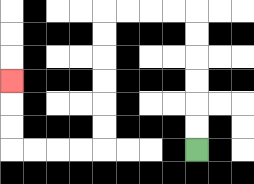{'start': '[8, 6]', 'end': '[0, 3]', 'path_directions': 'U,U,U,U,U,U,L,L,L,L,D,D,D,D,D,D,L,L,L,L,U,U,U', 'path_coordinates': '[[8, 6], [8, 5], [8, 4], [8, 3], [8, 2], [8, 1], [8, 0], [7, 0], [6, 0], [5, 0], [4, 0], [4, 1], [4, 2], [4, 3], [4, 4], [4, 5], [4, 6], [3, 6], [2, 6], [1, 6], [0, 6], [0, 5], [0, 4], [0, 3]]'}